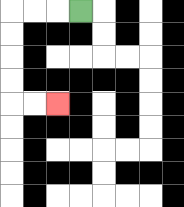{'start': '[3, 0]', 'end': '[2, 4]', 'path_directions': 'L,L,L,D,D,D,D,R,R', 'path_coordinates': '[[3, 0], [2, 0], [1, 0], [0, 0], [0, 1], [0, 2], [0, 3], [0, 4], [1, 4], [2, 4]]'}